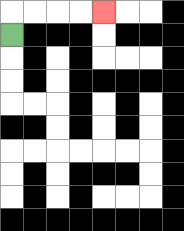{'start': '[0, 1]', 'end': '[4, 0]', 'path_directions': 'U,R,R,R,R', 'path_coordinates': '[[0, 1], [0, 0], [1, 0], [2, 0], [3, 0], [4, 0]]'}